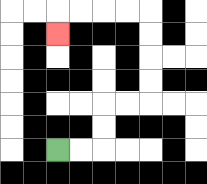{'start': '[2, 6]', 'end': '[2, 1]', 'path_directions': 'R,R,U,U,R,R,U,U,U,U,L,L,L,L,D', 'path_coordinates': '[[2, 6], [3, 6], [4, 6], [4, 5], [4, 4], [5, 4], [6, 4], [6, 3], [6, 2], [6, 1], [6, 0], [5, 0], [4, 0], [3, 0], [2, 0], [2, 1]]'}